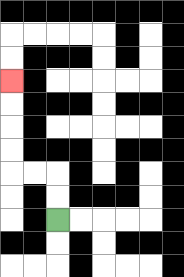{'start': '[2, 9]', 'end': '[0, 3]', 'path_directions': 'U,U,L,L,U,U,U,U', 'path_coordinates': '[[2, 9], [2, 8], [2, 7], [1, 7], [0, 7], [0, 6], [0, 5], [0, 4], [0, 3]]'}